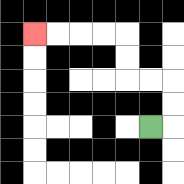{'start': '[6, 5]', 'end': '[1, 1]', 'path_directions': 'R,U,U,L,L,U,U,L,L,L,L', 'path_coordinates': '[[6, 5], [7, 5], [7, 4], [7, 3], [6, 3], [5, 3], [5, 2], [5, 1], [4, 1], [3, 1], [2, 1], [1, 1]]'}